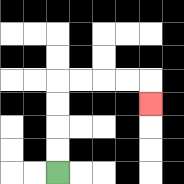{'start': '[2, 7]', 'end': '[6, 4]', 'path_directions': 'U,U,U,U,R,R,R,R,D', 'path_coordinates': '[[2, 7], [2, 6], [2, 5], [2, 4], [2, 3], [3, 3], [4, 3], [5, 3], [6, 3], [6, 4]]'}